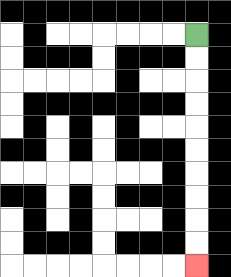{'start': '[8, 1]', 'end': '[8, 11]', 'path_directions': 'D,D,D,D,D,D,D,D,D,D', 'path_coordinates': '[[8, 1], [8, 2], [8, 3], [8, 4], [8, 5], [8, 6], [8, 7], [8, 8], [8, 9], [8, 10], [8, 11]]'}